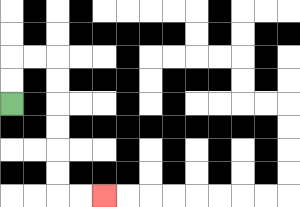{'start': '[0, 4]', 'end': '[4, 8]', 'path_directions': 'U,U,R,R,D,D,D,D,D,D,R,R', 'path_coordinates': '[[0, 4], [0, 3], [0, 2], [1, 2], [2, 2], [2, 3], [2, 4], [2, 5], [2, 6], [2, 7], [2, 8], [3, 8], [4, 8]]'}